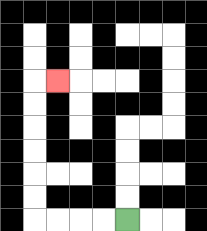{'start': '[5, 9]', 'end': '[2, 3]', 'path_directions': 'L,L,L,L,U,U,U,U,U,U,R', 'path_coordinates': '[[5, 9], [4, 9], [3, 9], [2, 9], [1, 9], [1, 8], [1, 7], [1, 6], [1, 5], [1, 4], [1, 3], [2, 3]]'}